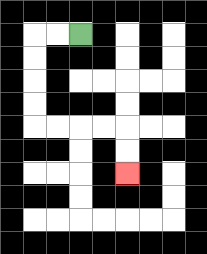{'start': '[3, 1]', 'end': '[5, 7]', 'path_directions': 'L,L,D,D,D,D,R,R,R,R,D,D', 'path_coordinates': '[[3, 1], [2, 1], [1, 1], [1, 2], [1, 3], [1, 4], [1, 5], [2, 5], [3, 5], [4, 5], [5, 5], [5, 6], [5, 7]]'}